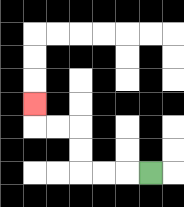{'start': '[6, 7]', 'end': '[1, 4]', 'path_directions': 'L,L,L,U,U,L,L,U', 'path_coordinates': '[[6, 7], [5, 7], [4, 7], [3, 7], [3, 6], [3, 5], [2, 5], [1, 5], [1, 4]]'}